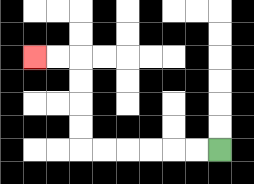{'start': '[9, 6]', 'end': '[1, 2]', 'path_directions': 'L,L,L,L,L,L,U,U,U,U,L,L', 'path_coordinates': '[[9, 6], [8, 6], [7, 6], [6, 6], [5, 6], [4, 6], [3, 6], [3, 5], [3, 4], [3, 3], [3, 2], [2, 2], [1, 2]]'}